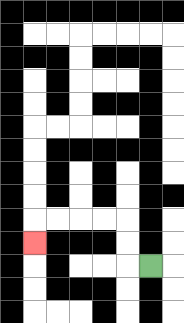{'start': '[6, 11]', 'end': '[1, 10]', 'path_directions': 'L,U,U,L,L,L,L,D', 'path_coordinates': '[[6, 11], [5, 11], [5, 10], [5, 9], [4, 9], [3, 9], [2, 9], [1, 9], [1, 10]]'}